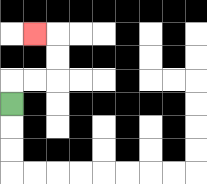{'start': '[0, 4]', 'end': '[1, 1]', 'path_directions': 'U,R,R,U,U,L', 'path_coordinates': '[[0, 4], [0, 3], [1, 3], [2, 3], [2, 2], [2, 1], [1, 1]]'}